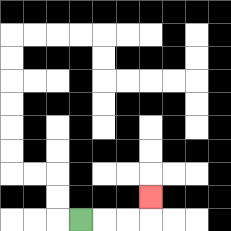{'start': '[3, 9]', 'end': '[6, 8]', 'path_directions': 'R,R,R,U', 'path_coordinates': '[[3, 9], [4, 9], [5, 9], [6, 9], [6, 8]]'}